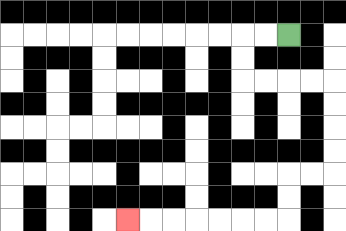{'start': '[12, 1]', 'end': '[5, 9]', 'path_directions': 'L,L,D,D,R,R,R,R,D,D,D,D,L,L,D,D,L,L,L,L,L,L,L', 'path_coordinates': '[[12, 1], [11, 1], [10, 1], [10, 2], [10, 3], [11, 3], [12, 3], [13, 3], [14, 3], [14, 4], [14, 5], [14, 6], [14, 7], [13, 7], [12, 7], [12, 8], [12, 9], [11, 9], [10, 9], [9, 9], [8, 9], [7, 9], [6, 9], [5, 9]]'}